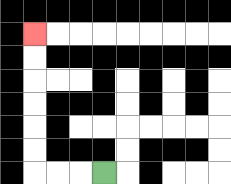{'start': '[4, 7]', 'end': '[1, 1]', 'path_directions': 'L,L,L,U,U,U,U,U,U', 'path_coordinates': '[[4, 7], [3, 7], [2, 7], [1, 7], [1, 6], [1, 5], [1, 4], [1, 3], [1, 2], [1, 1]]'}